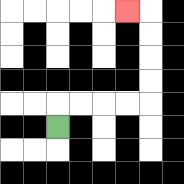{'start': '[2, 5]', 'end': '[5, 0]', 'path_directions': 'U,R,R,R,R,U,U,U,U,L', 'path_coordinates': '[[2, 5], [2, 4], [3, 4], [4, 4], [5, 4], [6, 4], [6, 3], [6, 2], [6, 1], [6, 0], [5, 0]]'}